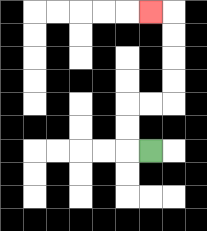{'start': '[6, 6]', 'end': '[6, 0]', 'path_directions': 'L,U,U,R,R,U,U,U,U,L', 'path_coordinates': '[[6, 6], [5, 6], [5, 5], [5, 4], [6, 4], [7, 4], [7, 3], [7, 2], [7, 1], [7, 0], [6, 0]]'}